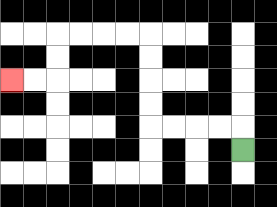{'start': '[10, 6]', 'end': '[0, 3]', 'path_directions': 'U,L,L,L,L,U,U,U,U,L,L,L,L,D,D,L,L', 'path_coordinates': '[[10, 6], [10, 5], [9, 5], [8, 5], [7, 5], [6, 5], [6, 4], [6, 3], [6, 2], [6, 1], [5, 1], [4, 1], [3, 1], [2, 1], [2, 2], [2, 3], [1, 3], [0, 3]]'}